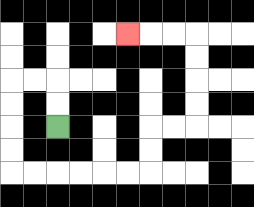{'start': '[2, 5]', 'end': '[5, 1]', 'path_directions': 'U,U,L,L,D,D,D,D,R,R,R,R,R,R,U,U,R,R,U,U,U,U,L,L,L', 'path_coordinates': '[[2, 5], [2, 4], [2, 3], [1, 3], [0, 3], [0, 4], [0, 5], [0, 6], [0, 7], [1, 7], [2, 7], [3, 7], [4, 7], [5, 7], [6, 7], [6, 6], [6, 5], [7, 5], [8, 5], [8, 4], [8, 3], [8, 2], [8, 1], [7, 1], [6, 1], [5, 1]]'}